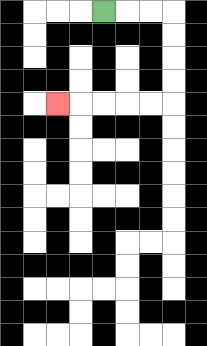{'start': '[4, 0]', 'end': '[2, 4]', 'path_directions': 'R,R,R,D,D,D,D,L,L,L,L,L', 'path_coordinates': '[[4, 0], [5, 0], [6, 0], [7, 0], [7, 1], [7, 2], [7, 3], [7, 4], [6, 4], [5, 4], [4, 4], [3, 4], [2, 4]]'}